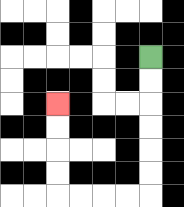{'start': '[6, 2]', 'end': '[2, 4]', 'path_directions': 'D,D,D,D,D,D,L,L,L,L,U,U,U,U', 'path_coordinates': '[[6, 2], [6, 3], [6, 4], [6, 5], [6, 6], [6, 7], [6, 8], [5, 8], [4, 8], [3, 8], [2, 8], [2, 7], [2, 6], [2, 5], [2, 4]]'}